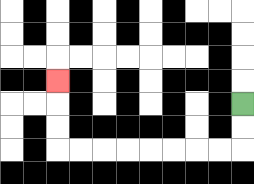{'start': '[10, 4]', 'end': '[2, 3]', 'path_directions': 'D,D,L,L,L,L,L,L,L,L,U,U,U', 'path_coordinates': '[[10, 4], [10, 5], [10, 6], [9, 6], [8, 6], [7, 6], [6, 6], [5, 6], [4, 6], [3, 6], [2, 6], [2, 5], [2, 4], [2, 3]]'}